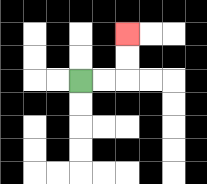{'start': '[3, 3]', 'end': '[5, 1]', 'path_directions': 'R,R,U,U', 'path_coordinates': '[[3, 3], [4, 3], [5, 3], [5, 2], [5, 1]]'}